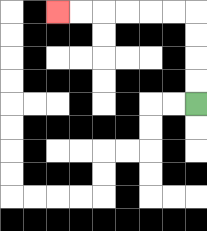{'start': '[8, 4]', 'end': '[2, 0]', 'path_directions': 'U,U,U,U,L,L,L,L,L,L', 'path_coordinates': '[[8, 4], [8, 3], [8, 2], [8, 1], [8, 0], [7, 0], [6, 0], [5, 0], [4, 0], [3, 0], [2, 0]]'}